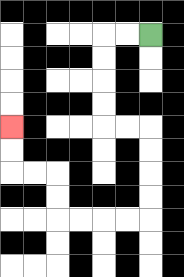{'start': '[6, 1]', 'end': '[0, 5]', 'path_directions': 'L,L,D,D,D,D,R,R,D,D,D,D,L,L,L,L,U,U,L,L,U,U', 'path_coordinates': '[[6, 1], [5, 1], [4, 1], [4, 2], [4, 3], [4, 4], [4, 5], [5, 5], [6, 5], [6, 6], [6, 7], [6, 8], [6, 9], [5, 9], [4, 9], [3, 9], [2, 9], [2, 8], [2, 7], [1, 7], [0, 7], [0, 6], [0, 5]]'}